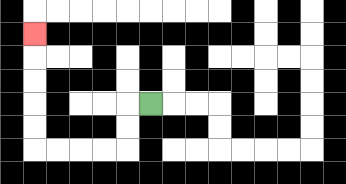{'start': '[6, 4]', 'end': '[1, 1]', 'path_directions': 'L,D,D,L,L,L,L,U,U,U,U,U', 'path_coordinates': '[[6, 4], [5, 4], [5, 5], [5, 6], [4, 6], [3, 6], [2, 6], [1, 6], [1, 5], [1, 4], [1, 3], [1, 2], [1, 1]]'}